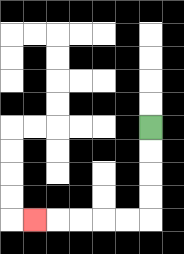{'start': '[6, 5]', 'end': '[1, 9]', 'path_directions': 'D,D,D,D,L,L,L,L,L', 'path_coordinates': '[[6, 5], [6, 6], [6, 7], [6, 8], [6, 9], [5, 9], [4, 9], [3, 9], [2, 9], [1, 9]]'}